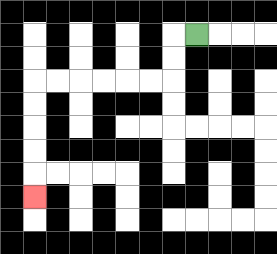{'start': '[8, 1]', 'end': '[1, 8]', 'path_directions': 'L,D,D,L,L,L,L,L,L,D,D,D,D,D', 'path_coordinates': '[[8, 1], [7, 1], [7, 2], [7, 3], [6, 3], [5, 3], [4, 3], [3, 3], [2, 3], [1, 3], [1, 4], [1, 5], [1, 6], [1, 7], [1, 8]]'}